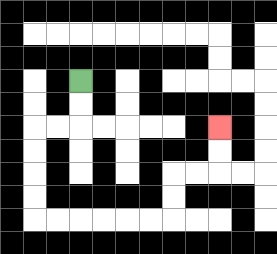{'start': '[3, 3]', 'end': '[9, 5]', 'path_directions': 'D,D,L,L,D,D,D,D,R,R,R,R,R,R,U,U,R,R,U,U', 'path_coordinates': '[[3, 3], [3, 4], [3, 5], [2, 5], [1, 5], [1, 6], [1, 7], [1, 8], [1, 9], [2, 9], [3, 9], [4, 9], [5, 9], [6, 9], [7, 9], [7, 8], [7, 7], [8, 7], [9, 7], [9, 6], [9, 5]]'}